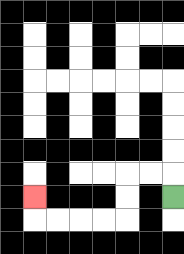{'start': '[7, 8]', 'end': '[1, 8]', 'path_directions': 'U,L,L,D,D,L,L,L,L,U', 'path_coordinates': '[[7, 8], [7, 7], [6, 7], [5, 7], [5, 8], [5, 9], [4, 9], [3, 9], [2, 9], [1, 9], [1, 8]]'}